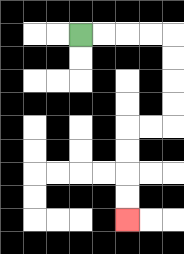{'start': '[3, 1]', 'end': '[5, 9]', 'path_directions': 'R,R,R,R,D,D,D,D,L,L,D,D,D,D', 'path_coordinates': '[[3, 1], [4, 1], [5, 1], [6, 1], [7, 1], [7, 2], [7, 3], [7, 4], [7, 5], [6, 5], [5, 5], [5, 6], [5, 7], [5, 8], [5, 9]]'}